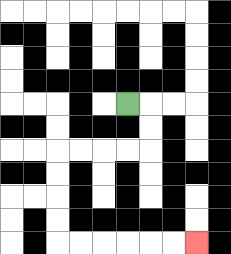{'start': '[5, 4]', 'end': '[8, 10]', 'path_directions': 'R,D,D,L,L,L,L,D,D,D,D,R,R,R,R,R,R', 'path_coordinates': '[[5, 4], [6, 4], [6, 5], [6, 6], [5, 6], [4, 6], [3, 6], [2, 6], [2, 7], [2, 8], [2, 9], [2, 10], [3, 10], [4, 10], [5, 10], [6, 10], [7, 10], [8, 10]]'}